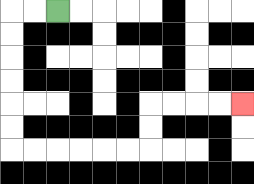{'start': '[2, 0]', 'end': '[10, 4]', 'path_directions': 'L,L,D,D,D,D,D,D,R,R,R,R,R,R,U,U,R,R,R,R', 'path_coordinates': '[[2, 0], [1, 0], [0, 0], [0, 1], [0, 2], [0, 3], [0, 4], [0, 5], [0, 6], [1, 6], [2, 6], [3, 6], [4, 6], [5, 6], [6, 6], [6, 5], [6, 4], [7, 4], [8, 4], [9, 4], [10, 4]]'}